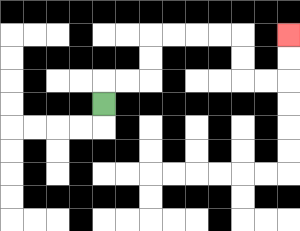{'start': '[4, 4]', 'end': '[12, 1]', 'path_directions': 'U,R,R,U,U,R,R,R,R,D,D,R,R,U,U', 'path_coordinates': '[[4, 4], [4, 3], [5, 3], [6, 3], [6, 2], [6, 1], [7, 1], [8, 1], [9, 1], [10, 1], [10, 2], [10, 3], [11, 3], [12, 3], [12, 2], [12, 1]]'}